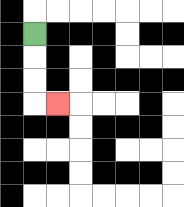{'start': '[1, 1]', 'end': '[2, 4]', 'path_directions': 'D,D,D,R', 'path_coordinates': '[[1, 1], [1, 2], [1, 3], [1, 4], [2, 4]]'}